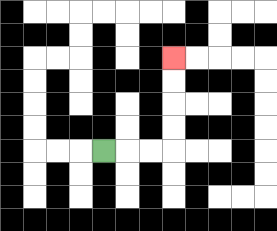{'start': '[4, 6]', 'end': '[7, 2]', 'path_directions': 'R,R,R,U,U,U,U', 'path_coordinates': '[[4, 6], [5, 6], [6, 6], [7, 6], [7, 5], [7, 4], [7, 3], [7, 2]]'}